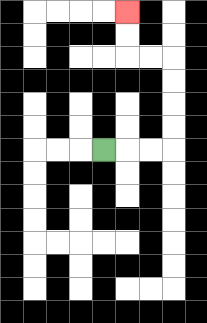{'start': '[4, 6]', 'end': '[5, 0]', 'path_directions': 'R,R,R,U,U,U,U,L,L,U,U', 'path_coordinates': '[[4, 6], [5, 6], [6, 6], [7, 6], [7, 5], [7, 4], [7, 3], [7, 2], [6, 2], [5, 2], [5, 1], [5, 0]]'}